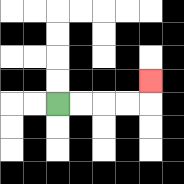{'start': '[2, 4]', 'end': '[6, 3]', 'path_directions': 'R,R,R,R,U', 'path_coordinates': '[[2, 4], [3, 4], [4, 4], [5, 4], [6, 4], [6, 3]]'}